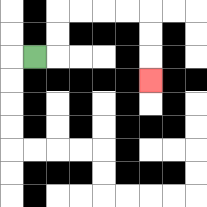{'start': '[1, 2]', 'end': '[6, 3]', 'path_directions': 'R,U,U,R,R,R,R,D,D,D', 'path_coordinates': '[[1, 2], [2, 2], [2, 1], [2, 0], [3, 0], [4, 0], [5, 0], [6, 0], [6, 1], [6, 2], [6, 3]]'}